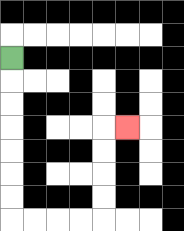{'start': '[0, 2]', 'end': '[5, 5]', 'path_directions': 'D,D,D,D,D,D,D,R,R,R,R,U,U,U,U,R', 'path_coordinates': '[[0, 2], [0, 3], [0, 4], [0, 5], [0, 6], [0, 7], [0, 8], [0, 9], [1, 9], [2, 9], [3, 9], [4, 9], [4, 8], [4, 7], [4, 6], [4, 5], [5, 5]]'}